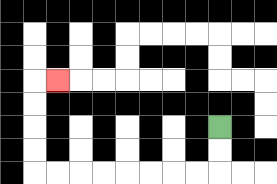{'start': '[9, 5]', 'end': '[2, 3]', 'path_directions': 'D,D,L,L,L,L,L,L,L,L,U,U,U,U,R', 'path_coordinates': '[[9, 5], [9, 6], [9, 7], [8, 7], [7, 7], [6, 7], [5, 7], [4, 7], [3, 7], [2, 7], [1, 7], [1, 6], [1, 5], [1, 4], [1, 3], [2, 3]]'}